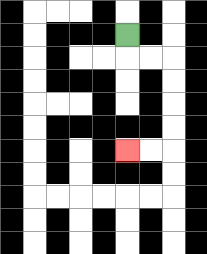{'start': '[5, 1]', 'end': '[5, 6]', 'path_directions': 'D,R,R,D,D,D,D,L,L', 'path_coordinates': '[[5, 1], [5, 2], [6, 2], [7, 2], [7, 3], [7, 4], [7, 5], [7, 6], [6, 6], [5, 6]]'}